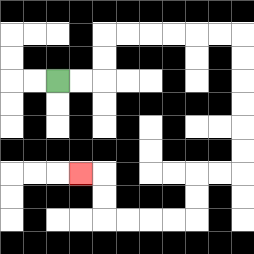{'start': '[2, 3]', 'end': '[3, 7]', 'path_directions': 'R,R,U,U,R,R,R,R,R,R,D,D,D,D,D,D,L,L,D,D,L,L,L,L,U,U,L', 'path_coordinates': '[[2, 3], [3, 3], [4, 3], [4, 2], [4, 1], [5, 1], [6, 1], [7, 1], [8, 1], [9, 1], [10, 1], [10, 2], [10, 3], [10, 4], [10, 5], [10, 6], [10, 7], [9, 7], [8, 7], [8, 8], [8, 9], [7, 9], [6, 9], [5, 9], [4, 9], [4, 8], [4, 7], [3, 7]]'}